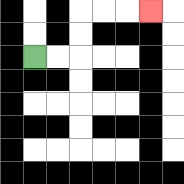{'start': '[1, 2]', 'end': '[6, 0]', 'path_directions': 'R,R,U,U,R,R,R', 'path_coordinates': '[[1, 2], [2, 2], [3, 2], [3, 1], [3, 0], [4, 0], [5, 0], [6, 0]]'}